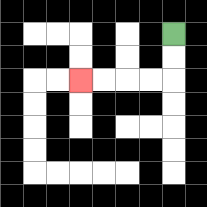{'start': '[7, 1]', 'end': '[3, 3]', 'path_directions': 'D,D,L,L,L,L', 'path_coordinates': '[[7, 1], [7, 2], [7, 3], [6, 3], [5, 3], [4, 3], [3, 3]]'}